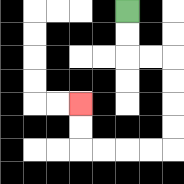{'start': '[5, 0]', 'end': '[3, 4]', 'path_directions': 'D,D,R,R,D,D,D,D,L,L,L,L,U,U', 'path_coordinates': '[[5, 0], [5, 1], [5, 2], [6, 2], [7, 2], [7, 3], [7, 4], [7, 5], [7, 6], [6, 6], [5, 6], [4, 6], [3, 6], [3, 5], [3, 4]]'}